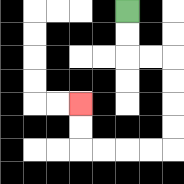{'start': '[5, 0]', 'end': '[3, 4]', 'path_directions': 'D,D,R,R,D,D,D,D,L,L,L,L,U,U', 'path_coordinates': '[[5, 0], [5, 1], [5, 2], [6, 2], [7, 2], [7, 3], [7, 4], [7, 5], [7, 6], [6, 6], [5, 6], [4, 6], [3, 6], [3, 5], [3, 4]]'}